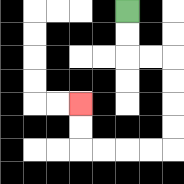{'start': '[5, 0]', 'end': '[3, 4]', 'path_directions': 'D,D,R,R,D,D,D,D,L,L,L,L,U,U', 'path_coordinates': '[[5, 0], [5, 1], [5, 2], [6, 2], [7, 2], [7, 3], [7, 4], [7, 5], [7, 6], [6, 6], [5, 6], [4, 6], [3, 6], [3, 5], [3, 4]]'}